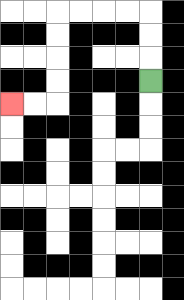{'start': '[6, 3]', 'end': '[0, 4]', 'path_directions': 'U,U,U,L,L,L,L,D,D,D,D,L,L', 'path_coordinates': '[[6, 3], [6, 2], [6, 1], [6, 0], [5, 0], [4, 0], [3, 0], [2, 0], [2, 1], [2, 2], [2, 3], [2, 4], [1, 4], [0, 4]]'}